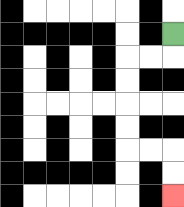{'start': '[7, 1]', 'end': '[7, 8]', 'path_directions': 'D,L,L,D,D,D,D,R,R,D,D', 'path_coordinates': '[[7, 1], [7, 2], [6, 2], [5, 2], [5, 3], [5, 4], [5, 5], [5, 6], [6, 6], [7, 6], [7, 7], [7, 8]]'}